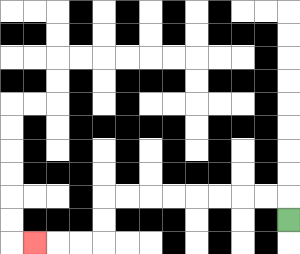{'start': '[12, 9]', 'end': '[1, 10]', 'path_directions': 'U,L,L,L,L,L,L,L,L,D,D,L,L,L', 'path_coordinates': '[[12, 9], [12, 8], [11, 8], [10, 8], [9, 8], [8, 8], [7, 8], [6, 8], [5, 8], [4, 8], [4, 9], [4, 10], [3, 10], [2, 10], [1, 10]]'}